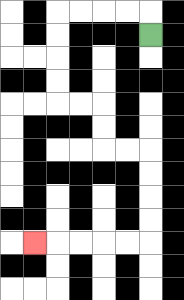{'start': '[6, 1]', 'end': '[1, 10]', 'path_directions': 'U,L,L,L,L,D,D,D,D,R,R,D,D,R,R,D,D,D,D,L,L,L,L,L', 'path_coordinates': '[[6, 1], [6, 0], [5, 0], [4, 0], [3, 0], [2, 0], [2, 1], [2, 2], [2, 3], [2, 4], [3, 4], [4, 4], [4, 5], [4, 6], [5, 6], [6, 6], [6, 7], [6, 8], [6, 9], [6, 10], [5, 10], [4, 10], [3, 10], [2, 10], [1, 10]]'}